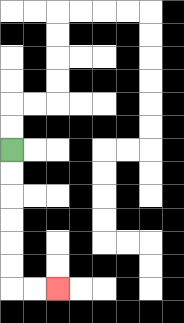{'start': '[0, 6]', 'end': '[2, 12]', 'path_directions': 'D,D,D,D,D,D,R,R', 'path_coordinates': '[[0, 6], [0, 7], [0, 8], [0, 9], [0, 10], [0, 11], [0, 12], [1, 12], [2, 12]]'}